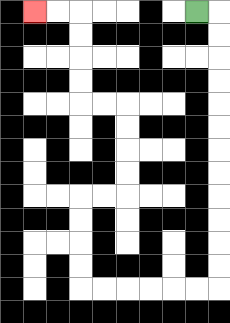{'start': '[8, 0]', 'end': '[1, 0]', 'path_directions': 'R,D,D,D,D,D,D,D,D,D,D,D,D,L,L,L,L,L,L,U,U,U,U,R,R,U,U,U,U,L,L,U,U,U,U,L,L', 'path_coordinates': '[[8, 0], [9, 0], [9, 1], [9, 2], [9, 3], [9, 4], [9, 5], [9, 6], [9, 7], [9, 8], [9, 9], [9, 10], [9, 11], [9, 12], [8, 12], [7, 12], [6, 12], [5, 12], [4, 12], [3, 12], [3, 11], [3, 10], [3, 9], [3, 8], [4, 8], [5, 8], [5, 7], [5, 6], [5, 5], [5, 4], [4, 4], [3, 4], [3, 3], [3, 2], [3, 1], [3, 0], [2, 0], [1, 0]]'}